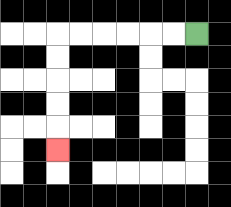{'start': '[8, 1]', 'end': '[2, 6]', 'path_directions': 'L,L,L,L,L,L,D,D,D,D,D', 'path_coordinates': '[[8, 1], [7, 1], [6, 1], [5, 1], [4, 1], [3, 1], [2, 1], [2, 2], [2, 3], [2, 4], [2, 5], [2, 6]]'}